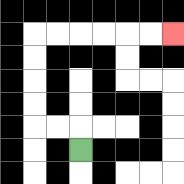{'start': '[3, 6]', 'end': '[7, 1]', 'path_directions': 'U,L,L,U,U,U,U,R,R,R,R,R,R', 'path_coordinates': '[[3, 6], [3, 5], [2, 5], [1, 5], [1, 4], [1, 3], [1, 2], [1, 1], [2, 1], [3, 1], [4, 1], [5, 1], [6, 1], [7, 1]]'}